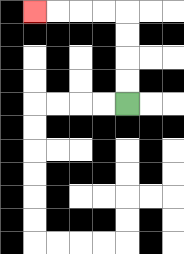{'start': '[5, 4]', 'end': '[1, 0]', 'path_directions': 'U,U,U,U,L,L,L,L', 'path_coordinates': '[[5, 4], [5, 3], [5, 2], [5, 1], [5, 0], [4, 0], [3, 0], [2, 0], [1, 0]]'}